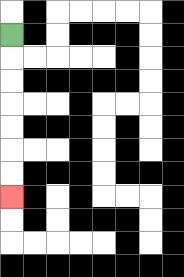{'start': '[0, 1]', 'end': '[0, 8]', 'path_directions': 'D,D,D,D,D,D,D', 'path_coordinates': '[[0, 1], [0, 2], [0, 3], [0, 4], [0, 5], [0, 6], [0, 7], [0, 8]]'}